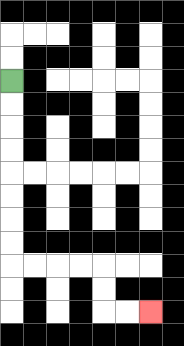{'start': '[0, 3]', 'end': '[6, 13]', 'path_directions': 'D,D,D,D,D,D,D,D,R,R,R,R,D,D,R,R', 'path_coordinates': '[[0, 3], [0, 4], [0, 5], [0, 6], [0, 7], [0, 8], [0, 9], [0, 10], [0, 11], [1, 11], [2, 11], [3, 11], [4, 11], [4, 12], [4, 13], [5, 13], [6, 13]]'}